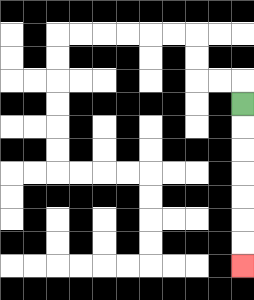{'start': '[10, 4]', 'end': '[10, 11]', 'path_directions': 'D,D,D,D,D,D,D', 'path_coordinates': '[[10, 4], [10, 5], [10, 6], [10, 7], [10, 8], [10, 9], [10, 10], [10, 11]]'}